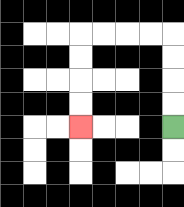{'start': '[7, 5]', 'end': '[3, 5]', 'path_directions': 'U,U,U,U,L,L,L,L,D,D,D,D', 'path_coordinates': '[[7, 5], [7, 4], [7, 3], [7, 2], [7, 1], [6, 1], [5, 1], [4, 1], [3, 1], [3, 2], [3, 3], [3, 4], [3, 5]]'}